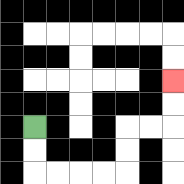{'start': '[1, 5]', 'end': '[7, 3]', 'path_directions': 'D,D,R,R,R,R,U,U,R,R,U,U', 'path_coordinates': '[[1, 5], [1, 6], [1, 7], [2, 7], [3, 7], [4, 7], [5, 7], [5, 6], [5, 5], [6, 5], [7, 5], [7, 4], [7, 3]]'}